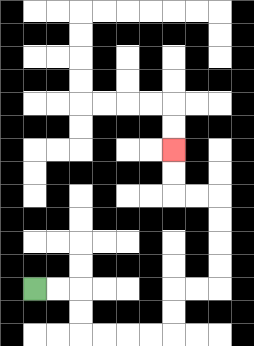{'start': '[1, 12]', 'end': '[7, 6]', 'path_directions': 'R,R,D,D,R,R,R,R,U,U,R,R,U,U,U,U,L,L,U,U', 'path_coordinates': '[[1, 12], [2, 12], [3, 12], [3, 13], [3, 14], [4, 14], [5, 14], [6, 14], [7, 14], [7, 13], [7, 12], [8, 12], [9, 12], [9, 11], [9, 10], [9, 9], [9, 8], [8, 8], [7, 8], [7, 7], [7, 6]]'}